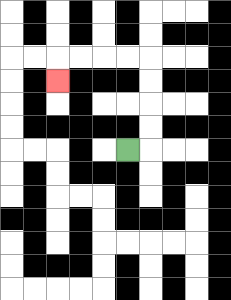{'start': '[5, 6]', 'end': '[2, 3]', 'path_directions': 'R,U,U,U,U,L,L,L,L,D', 'path_coordinates': '[[5, 6], [6, 6], [6, 5], [6, 4], [6, 3], [6, 2], [5, 2], [4, 2], [3, 2], [2, 2], [2, 3]]'}